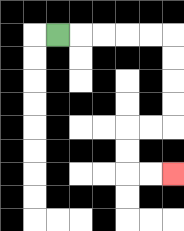{'start': '[2, 1]', 'end': '[7, 7]', 'path_directions': 'R,R,R,R,R,D,D,D,D,L,L,D,D,R,R', 'path_coordinates': '[[2, 1], [3, 1], [4, 1], [5, 1], [6, 1], [7, 1], [7, 2], [7, 3], [7, 4], [7, 5], [6, 5], [5, 5], [5, 6], [5, 7], [6, 7], [7, 7]]'}